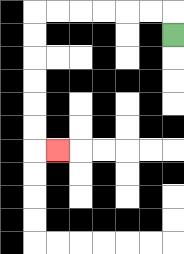{'start': '[7, 1]', 'end': '[2, 6]', 'path_directions': 'U,L,L,L,L,L,L,D,D,D,D,D,D,R', 'path_coordinates': '[[7, 1], [7, 0], [6, 0], [5, 0], [4, 0], [3, 0], [2, 0], [1, 0], [1, 1], [1, 2], [1, 3], [1, 4], [1, 5], [1, 6], [2, 6]]'}